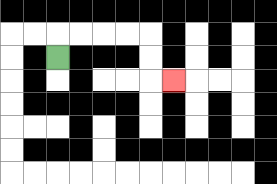{'start': '[2, 2]', 'end': '[7, 3]', 'path_directions': 'U,R,R,R,R,D,D,R', 'path_coordinates': '[[2, 2], [2, 1], [3, 1], [4, 1], [5, 1], [6, 1], [6, 2], [6, 3], [7, 3]]'}